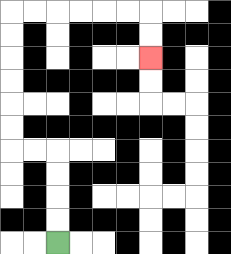{'start': '[2, 10]', 'end': '[6, 2]', 'path_directions': 'U,U,U,U,L,L,U,U,U,U,U,U,R,R,R,R,R,R,D,D', 'path_coordinates': '[[2, 10], [2, 9], [2, 8], [2, 7], [2, 6], [1, 6], [0, 6], [0, 5], [0, 4], [0, 3], [0, 2], [0, 1], [0, 0], [1, 0], [2, 0], [3, 0], [4, 0], [5, 0], [6, 0], [6, 1], [6, 2]]'}